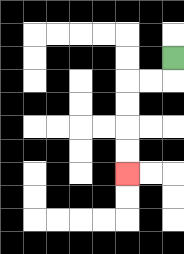{'start': '[7, 2]', 'end': '[5, 7]', 'path_directions': 'D,L,L,D,D,D,D', 'path_coordinates': '[[7, 2], [7, 3], [6, 3], [5, 3], [5, 4], [5, 5], [5, 6], [5, 7]]'}